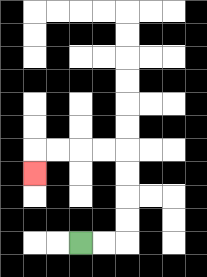{'start': '[3, 10]', 'end': '[1, 7]', 'path_directions': 'R,R,U,U,U,U,L,L,L,L,D', 'path_coordinates': '[[3, 10], [4, 10], [5, 10], [5, 9], [5, 8], [5, 7], [5, 6], [4, 6], [3, 6], [2, 6], [1, 6], [1, 7]]'}